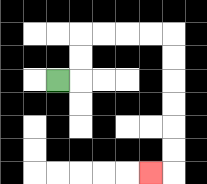{'start': '[2, 3]', 'end': '[6, 7]', 'path_directions': 'R,U,U,R,R,R,R,D,D,D,D,D,D,L', 'path_coordinates': '[[2, 3], [3, 3], [3, 2], [3, 1], [4, 1], [5, 1], [6, 1], [7, 1], [7, 2], [7, 3], [7, 4], [7, 5], [7, 6], [7, 7], [6, 7]]'}